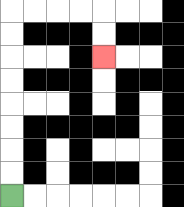{'start': '[0, 8]', 'end': '[4, 2]', 'path_directions': 'U,U,U,U,U,U,U,U,R,R,R,R,D,D', 'path_coordinates': '[[0, 8], [0, 7], [0, 6], [0, 5], [0, 4], [0, 3], [0, 2], [0, 1], [0, 0], [1, 0], [2, 0], [3, 0], [4, 0], [4, 1], [4, 2]]'}